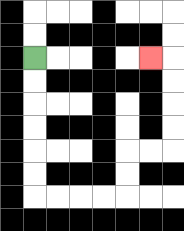{'start': '[1, 2]', 'end': '[6, 2]', 'path_directions': 'D,D,D,D,D,D,R,R,R,R,U,U,R,R,U,U,U,U,L', 'path_coordinates': '[[1, 2], [1, 3], [1, 4], [1, 5], [1, 6], [1, 7], [1, 8], [2, 8], [3, 8], [4, 8], [5, 8], [5, 7], [5, 6], [6, 6], [7, 6], [7, 5], [7, 4], [7, 3], [7, 2], [6, 2]]'}